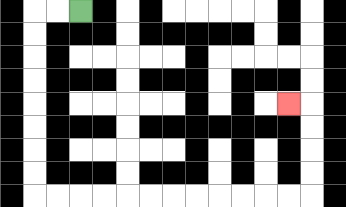{'start': '[3, 0]', 'end': '[12, 4]', 'path_directions': 'L,L,D,D,D,D,D,D,D,D,R,R,R,R,R,R,R,R,R,R,R,R,U,U,U,U,L', 'path_coordinates': '[[3, 0], [2, 0], [1, 0], [1, 1], [1, 2], [1, 3], [1, 4], [1, 5], [1, 6], [1, 7], [1, 8], [2, 8], [3, 8], [4, 8], [5, 8], [6, 8], [7, 8], [8, 8], [9, 8], [10, 8], [11, 8], [12, 8], [13, 8], [13, 7], [13, 6], [13, 5], [13, 4], [12, 4]]'}